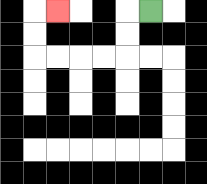{'start': '[6, 0]', 'end': '[2, 0]', 'path_directions': 'L,D,D,L,L,L,L,U,U,R', 'path_coordinates': '[[6, 0], [5, 0], [5, 1], [5, 2], [4, 2], [3, 2], [2, 2], [1, 2], [1, 1], [1, 0], [2, 0]]'}